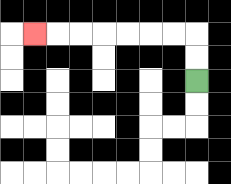{'start': '[8, 3]', 'end': '[1, 1]', 'path_directions': 'U,U,L,L,L,L,L,L,L', 'path_coordinates': '[[8, 3], [8, 2], [8, 1], [7, 1], [6, 1], [5, 1], [4, 1], [3, 1], [2, 1], [1, 1]]'}